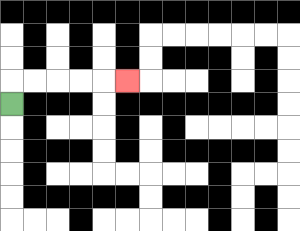{'start': '[0, 4]', 'end': '[5, 3]', 'path_directions': 'U,R,R,R,R,R', 'path_coordinates': '[[0, 4], [0, 3], [1, 3], [2, 3], [3, 3], [4, 3], [5, 3]]'}